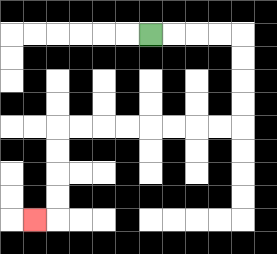{'start': '[6, 1]', 'end': '[1, 9]', 'path_directions': 'R,R,R,R,D,D,D,D,L,L,L,L,L,L,L,L,D,D,D,D,L', 'path_coordinates': '[[6, 1], [7, 1], [8, 1], [9, 1], [10, 1], [10, 2], [10, 3], [10, 4], [10, 5], [9, 5], [8, 5], [7, 5], [6, 5], [5, 5], [4, 5], [3, 5], [2, 5], [2, 6], [2, 7], [2, 8], [2, 9], [1, 9]]'}